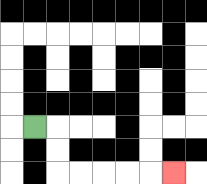{'start': '[1, 5]', 'end': '[7, 7]', 'path_directions': 'R,D,D,R,R,R,R,R', 'path_coordinates': '[[1, 5], [2, 5], [2, 6], [2, 7], [3, 7], [4, 7], [5, 7], [6, 7], [7, 7]]'}